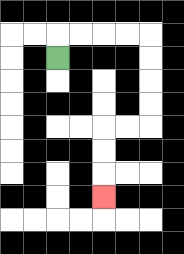{'start': '[2, 2]', 'end': '[4, 8]', 'path_directions': 'U,R,R,R,R,D,D,D,D,L,L,D,D,D', 'path_coordinates': '[[2, 2], [2, 1], [3, 1], [4, 1], [5, 1], [6, 1], [6, 2], [6, 3], [6, 4], [6, 5], [5, 5], [4, 5], [4, 6], [4, 7], [4, 8]]'}